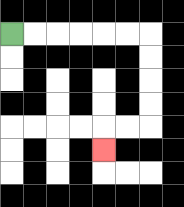{'start': '[0, 1]', 'end': '[4, 6]', 'path_directions': 'R,R,R,R,R,R,D,D,D,D,L,L,D', 'path_coordinates': '[[0, 1], [1, 1], [2, 1], [3, 1], [4, 1], [5, 1], [6, 1], [6, 2], [6, 3], [6, 4], [6, 5], [5, 5], [4, 5], [4, 6]]'}